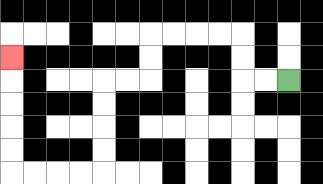{'start': '[12, 3]', 'end': '[0, 2]', 'path_directions': 'L,L,U,U,L,L,L,L,D,D,L,L,D,D,D,D,L,L,L,L,U,U,U,U,U', 'path_coordinates': '[[12, 3], [11, 3], [10, 3], [10, 2], [10, 1], [9, 1], [8, 1], [7, 1], [6, 1], [6, 2], [6, 3], [5, 3], [4, 3], [4, 4], [4, 5], [4, 6], [4, 7], [3, 7], [2, 7], [1, 7], [0, 7], [0, 6], [0, 5], [0, 4], [0, 3], [0, 2]]'}